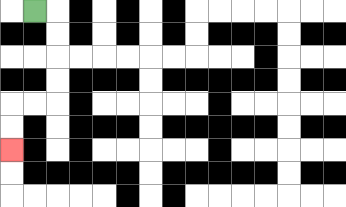{'start': '[1, 0]', 'end': '[0, 6]', 'path_directions': 'R,D,D,D,D,L,L,D,D', 'path_coordinates': '[[1, 0], [2, 0], [2, 1], [2, 2], [2, 3], [2, 4], [1, 4], [0, 4], [0, 5], [0, 6]]'}